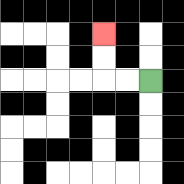{'start': '[6, 3]', 'end': '[4, 1]', 'path_directions': 'L,L,U,U', 'path_coordinates': '[[6, 3], [5, 3], [4, 3], [4, 2], [4, 1]]'}